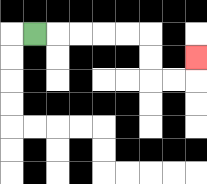{'start': '[1, 1]', 'end': '[8, 2]', 'path_directions': 'R,R,R,R,R,D,D,R,R,U', 'path_coordinates': '[[1, 1], [2, 1], [3, 1], [4, 1], [5, 1], [6, 1], [6, 2], [6, 3], [7, 3], [8, 3], [8, 2]]'}